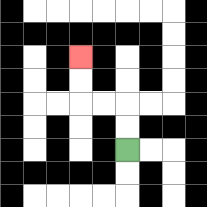{'start': '[5, 6]', 'end': '[3, 2]', 'path_directions': 'U,U,L,L,U,U', 'path_coordinates': '[[5, 6], [5, 5], [5, 4], [4, 4], [3, 4], [3, 3], [3, 2]]'}